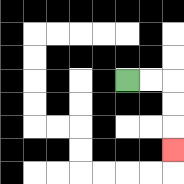{'start': '[5, 3]', 'end': '[7, 6]', 'path_directions': 'R,R,D,D,D', 'path_coordinates': '[[5, 3], [6, 3], [7, 3], [7, 4], [7, 5], [7, 6]]'}